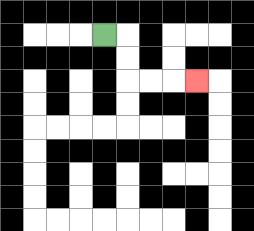{'start': '[4, 1]', 'end': '[8, 3]', 'path_directions': 'R,D,D,R,R,R', 'path_coordinates': '[[4, 1], [5, 1], [5, 2], [5, 3], [6, 3], [7, 3], [8, 3]]'}